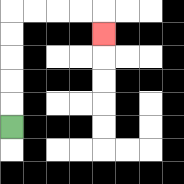{'start': '[0, 5]', 'end': '[4, 1]', 'path_directions': 'U,U,U,U,U,R,R,R,R,D', 'path_coordinates': '[[0, 5], [0, 4], [0, 3], [0, 2], [0, 1], [0, 0], [1, 0], [2, 0], [3, 0], [4, 0], [4, 1]]'}